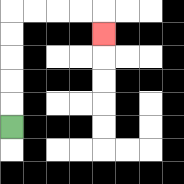{'start': '[0, 5]', 'end': '[4, 1]', 'path_directions': 'U,U,U,U,U,R,R,R,R,D', 'path_coordinates': '[[0, 5], [0, 4], [0, 3], [0, 2], [0, 1], [0, 0], [1, 0], [2, 0], [3, 0], [4, 0], [4, 1]]'}